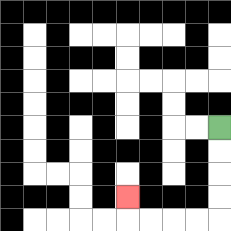{'start': '[9, 5]', 'end': '[5, 8]', 'path_directions': 'D,D,D,D,L,L,L,L,U', 'path_coordinates': '[[9, 5], [9, 6], [9, 7], [9, 8], [9, 9], [8, 9], [7, 9], [6, 9], [5, 9], [5, 8]]'}